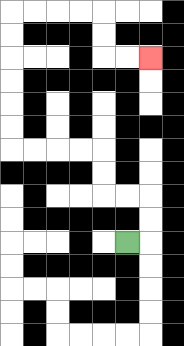{'start': '[5, 10]', 'end': '[6, 2]', 'path_directions': 'R,U,U,L,L,U,U,L,L,L,L,U,U,U,U,U,U,R,R,R,R,D,D,R,R', 'path_coordinates': '[[5, 10], [6, 10], [6, 9], [6, 8], [5, 8], [4, 8], [4, 7], [4, 6], [3, 6], [2, 6], [1, 6], [0, 6], [0, 5], [0, 4], [0, 3], [0, 2], [0, 1], [0, 0], [1, 0], [2, 0], [3, 0], [4, 0], [4, 1], [4, 2], [5, 2], [6, 2]]'}